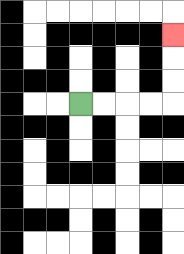{'start': '[3, 4]', 'end': '[7, 1]', 'path_directions': 'R,R,R,R,U,U,U', 'path_coordinates': '[[3, 4], [4, 4], [5, 4], [6, 4], [7, 4], [7, 3], [7, 2], [7, 1]]'}